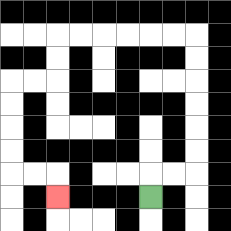{'start': '[6, 8]', 'end': '[2, 8]', 'path_directions': 'U,R,R,U,U,U,U,U,U,L,L,L,L,L,L,D,D,L,L,D,D,D,D,R,R,D', 'path_coordinates': '[[6, 8], [6, 7], [7, 7], [8, 7], [8, 6], [8, 5], [8, 4], [8, 3], [8, 2], [8, 1], [7, 1], [6, 1], [5, 1], [4, 1], [3, 1], [2, 1], [2, 2], [2, 3], [1, 3], [0, 3], [0, 4], [0, 5], [0, 6], [0, 7], [1, 7], [2, 7], [2, 8]]'}